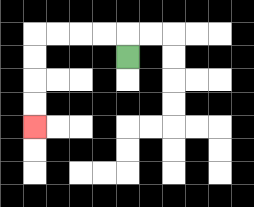{'start': '[5, 2]', 'end': '[1, 5]', 'path_directions': 'U,L,L,L,L,D,D,D,D', 'path_coordinates': '[[5, 2], [5, 1], [4, 1], [3, 1], [2, 1], [1, 1], [1, 2], [1, 3], [1, 4], [1, 5]]'}